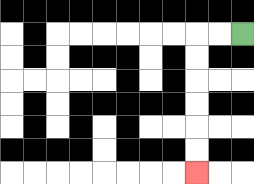{'start': '[10, 1]', 'end': '[8, 7]', 'path_directions': 'L,L,D,D,D,D,D,D', 'path_coordinates': '[[10, 1], [9, 1], [8, 1], [8, 2], [8, 3], [8, 4], [8, 5], [8, 6], [8, 7]]'}